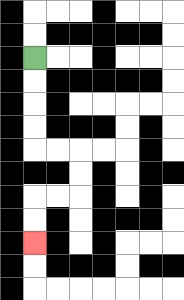{'start': '[1, 2]', 'end': '[1, 10]', 'path_directions': 'D,D,D,D,R,R,D,D,L,L,D,D', 'path_coordinates': '[[1, 2], [1, 3], [1, 4], [1, 5], [1, 6], [2, 6], [3, 6], [3, 7], [3, 8], [2, 8], [1, 8], [1, 9], [1, 10]]'}